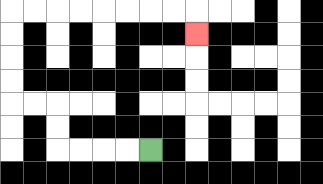{'start': '[6, 6]', 'end': '[8, 1]', 'path_directions': 'L,L,L,L,U,U,L,L,U,U,U,U,R,R,R,R,R,R,R,R,D', 'path_coordinates': '[[6, 6], [5, 6], [4, 6], [3, 6], [2, 6], [2, 5], [2, 4], [1, 4], [0, 4], [0, 3], [0, 2], [0, 1], [0, 0], [1, 0], [2, 0], [3, 0], [4, 0], [5, 0], [6, 0], [7, 0], [8, 0], [8, 1]]'}